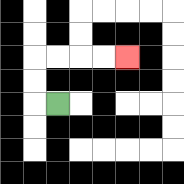{'start': '[2, 4]', 'end': '[5, 2]', 'path_directions': 'L,U,U,R,R,R,R', 'path_coordinates': '[[2, 4], [1, 4], [1, 3], [1, 2], [2, 2], [3, 2], [4, 2], [5, 2]]'}